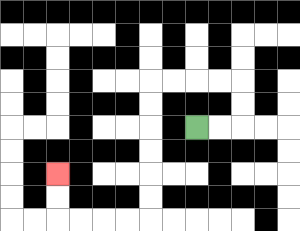{'start': '[8, 5]', 'end': '[2, 7]', 'path_directions': 'R,R,U,U,L,L,L,L,D,D,D,D,D,D,L,L,L,L,U,U', 'path_coordinates': '[[8, 5], [9, 5], [10, 5], [10, 4], [10, 3], [9, 3], [8, 3], [7, 3], [6, 3], [6, 4], [6, 5], [6, 6], [6, 7], [6, 8], [6, 9], [5, 9], [4, 9], [3, 9], [2, 9], [2, 8], [2, 7]]'}